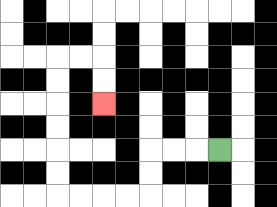{'start': '[9, 6]', 'end': '[4, 4]', 'path_directions': 'L,L,L,D,D,L,L,L,L,U,U,U,U,U,U,R,R,D,D', 'path_coordinates': '[[9, 6], [8, 6], [7, 6], [6, 6], [6, 7], [6, 8], [5, 8], [4, 8], [3, 8], [2, 8], [2, 7], [2, 6], [2, 5], [2, 4], [2, 3], [2, 2], [3, 2], [4, 2], [4, 3], [4, 4]]'}